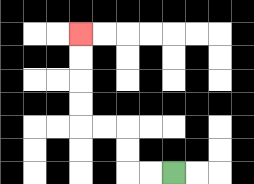{'start': '[7, 7]', 'end': '[3, 1]', 'path_directions': 'L,L,U,U,L,L,U,U,U,U', 'path_coordinates': '[[7, 7], [6, 7], [5, 7], [5, 6], [5, 5], [4, 5], [3, 5], [3, 4], [3, 3], [3, 2], [3, 1]]'}